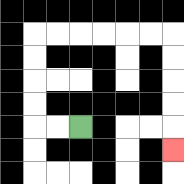{'start': '[3, 5]', 'end': '[7, 6]', 'path_directions': 'L,L,U,U,U,U,R,R,R,R,R,R,D,D,D,D,D', 'path_coordinates': '[[3, 5], [2, 5], [1, 5], [1, 4], [1, 3], [1, 2], [1, 1], [2, 1], [3, 1], [4, 1], [5, 1], [6, 1], [7, 1], [7, 2], [7, 3], [7, 4], [7, 5], [7, 6]]'}